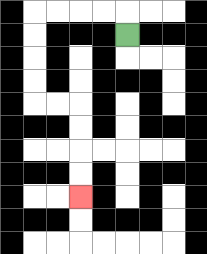{'start': '[5, 1]', 'end': '[3, 8]', 'path_directions': 'U,L,L,L,L,D,D,D,D,R,R,D,D,D,D', 'path_coordinates': '[[5, 1], [5, 0], [4, 0], [3, 0], [2, 0], [1, 0], [1, 1], [1, 2], [1, 3], [1, 4], [2, 4], [3, 4], [3, 5], [3, 6], [3, 7], [3, 8]]'}